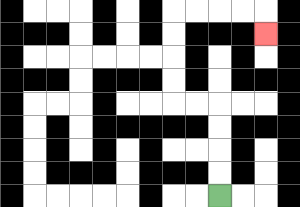{'start': '[9, 8]', 'end': '[11, 1]', 'path_directions': 'U,U,U,U,L,L,U,U,U,U,R,R,R,R,D', 'path_coordinates': '[[9, 8], [9, 7], [9, 6], [9, 5], [9, 4], [8, 4], [7, 4], [7, 3], [7, 2], [7, 1], [7, 0], [8, 0], [9, 0], [10, 0], [11, 0], [11, 1]]'}